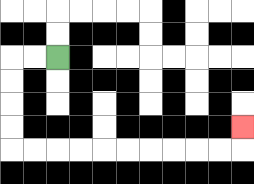{'start': '[2, 2]', 'end': '[10, 5]', 'path_directions': 'L,L,D,D,D,D,R,R,R,R,R,R,R,R,R,R,U', 'path_coordinates': '[[2, 2], [1, 2], [0, 2], [0, 3], [0, 4], [0, 5], [0, 6], [1, 6], [2, 6], [3, 6], [4, 6], [5, 6], [6, 6], [7, 6], [8, 6], [9, 6], [10, 6], [10, 5]]'}